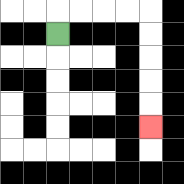{'start': '[2, 1]', 'end': '[6, 5]', 'path_directions': 'U,R,R,R,R,D,D,D,D,D', 'path_coordinates': '[[2, 1], [2, 0], [3, 0], [4, 0], [5, 0], [6, 0], [6, 1], [6, 2], [6, 3], [6, 4], [6, 5]]'}